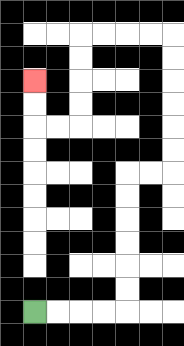{'start': '[1, 13]', 'end': '[1, 3]', 'path_directions': 'R,R,R,R,U,U,U,U,U,U,R,R,U,U,U,U,U,U,L,L,L,L,D,D,D,D,L,L,U,U', 'path_coordinates': '[[1, 13], [2, 13], [3, 13], [4, 13], [5, 13], [5, 12], [5, 11], [5, 10], [5, 9], [5, 8], [5, 7], [6, 7], [7, 7], [7, 6], [7, 5], [7, 4], [7, 3], [7, 2], [7, 1], [6, 1], [5, 1], [4, 1], [3, 1], [3, 2], [3, 3], [3, 4], [3, 5], [2, 5], [1, 5], [1, 4], [1, 3]]'}